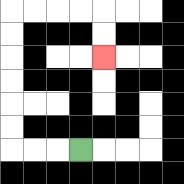{'start': '[3, 6]', 'end': '[4, 2]', 'path_directions': 'L,L,L,U,U,U,U,U,U,R,R,R,R,D,D', 'path_coordinates': '[[3, 6], [2, 6], [1, 6], [0, 6], [0, 5], [0, 4], [0, 3], [0, 2], [0, 1], [0, 0], [1, 0], [2, 0], [3, 0], [4, 0], [4, 1], [4, 2]]'}